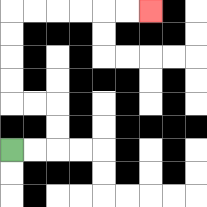{'start': '[0, 6]', 'end': '[6, 0]', 'path_directions': 'R,R,U,U,L,L,U,U,U,U,R,R,R,R,R,R', 'path_coordinates': '[[0, 6], [1, 6], [2, 6], [2, 5], [2, 4], [1, 4], [0, 4], [0, 3], [0, 2], [0, 1], [0, 0], [1, 0], [2, 0], [3, 0], [4, 0], [5, 0], [6, 0]]'}